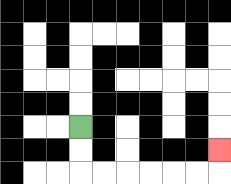{'start': '[3, 5]', 'end': '[9, 6]', 'path_directions': 'D,D,R,R,R,R,R,R,U', 'path_coordinates': '[[3, 5], [3, 6], [3, 7], [4, 7], [5, 7], [6, 7], [7, 7], [8, 7], [9, 7], [9, 6]]'}